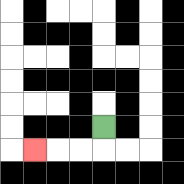{'start': '[4, 5]', 'end': '[1, 6]', 'path_directions': 'D,L,L,L', 'path_coordinates': '[[4, 5], [4, 6], [3, 6], [2, 6], [1, 6]]'}